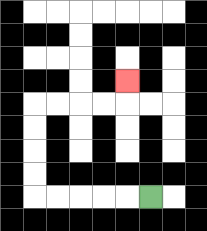{'start': '[6, 8]', 'end': '[5, 3]', 'path_directions': 'L,L,L,L,L,U,U,U,U,R,R,R,R,U', 'path_coordinates': '[[6, 8], [5, 8], [4, 8], [3, 8], [2, 8], [1, 8], [1, 7], [1, 6], [1, 5], [1, 4], [2, 4], [3, 4], [4, 4], [5, 4], [5, 3]]'}